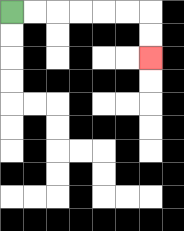{'start': '[0, 0]', 'end': '[6, 2]', 'path_directions': 'R,R,R,R,R,R,D,D', 'path_coordinates': '[[0, 0], [1, 0], [2, 0], [3, 0], [4, 0], [5, 0], [6, 0], [6, 1], [6, 2]]'}